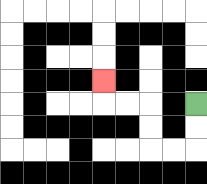{'start': '[8, 4]', 'end': '[4, 3]', 'path_directions': 'D,D,L,L,U,U,L,L,U', 'path_coordinates': '[[8, 4], [8, 5], [8, 6], [7, 6], [6, 6], [6, 5], [6, 4], [5, 4], [4, 4], [4, 3]]'}